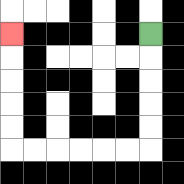{'start': '[6, 1]', 'end': '[0, 1]', 'path_directions': 'D,D,D,D,D,L,L,L,L,L,L,U,U,U,U,U', 'path_coordinates': '[[6, 1], [6, 2], [6, 3], [6, 4], [6, 5], [6, 6], [5, 6], [4, 6], [3, 6], [2, 6], [1, 6], [0, 6], [0, 5], [0, 4], [0, 3], [0, 2], [0, 1]]'}